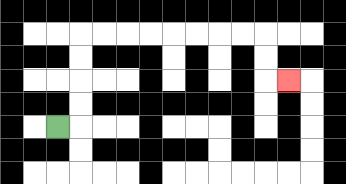{'start': '[2, 5]', 'end': '[12, 3]', 'path_directions': 'R,U,U,U,U,R,R,R,R,R,R,R,R,D,D,R', 'path_coordinates': '[[2, 5], [3, 5], [3, 4], [3, 3], [3, 2], [3, 1], [4, 1], [5, 1], [6, 1], [7, 1], [8, 1], [9, 1], [10, 1], [11, 1], [11, 2], [11, 3], [12, 3]]'}